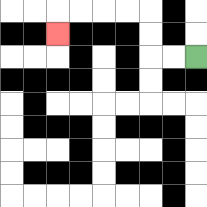{'start': '[8, 2]', 'end': '[2, 1]', 'path_directions': 'L,L,U,U,L,L,L,L,D', 'path_coordinates': '[[8, 2], [7, 2], [6, 2], [6, 1], [6, 0], [5, 0], [4, 0], [3, 0], [2, 0], [2, 1]]'}